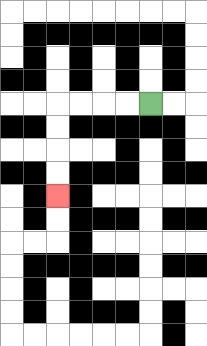{'start': '[6, 4]', 'end': '[2, 8]', 'path_directions': 'L,L,L,L,D,D,D,D', 'path_coordinates': '[[6, 4], [5, 4], [4, 4], [3, 4], [2, 4], [2, 5], [2, 6], [2, 7], [2, 8]]'}